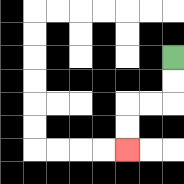{'start': '[7, 2]', 'end': '[5, 6]', 'path_directions': 'D,D,L,L,D,D', 'path_coordinates': '[[7, 2], [7, 3], [7, 4], [6, 4], [5, 4], [5, 5], [5, 6]]'}